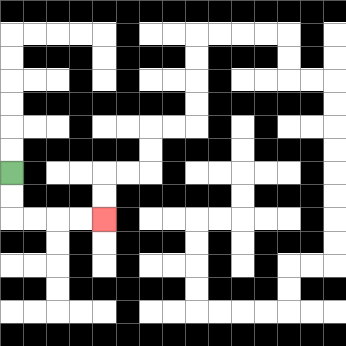{'start': '[0, 7]', 'end': '[4, 9]', 'path_directions': 'D,D,R,R,R,R', 'path_coordinates': '[[0, 7], [0, 8], [0, 9], [1, 9], [2, 9], [3, 9], [4, 9]]'}